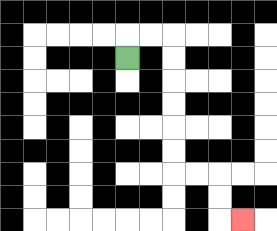{'start': '[5, 2]', 'end': '[10, 9]', 'path_directions': 'U,R,R,D,D,D,D,D,D,R,R,D,D,R', 'path_coordinates': '[[5, 2], [5, 1], [6, 1], [7, 1], [7, 2], [7, 3], [7, 4], [7, 5], [7, 6], [7, 7], [8, 7], [9, 7], [9, 8], [9, 9], [10, 9]]'}